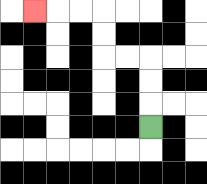{'start': '[6, 5]', 'end': '[1, 0]', 'path_directions': 'U,U,U,L,L,U,U,L,L,L', 'path_coordinates': '[[6, 5], [6, 4], [6, 3], [6, 2], [5, 2], [4, 2], [4, 1], [4, 0], [3, 0], [2, 0], [1, 0]]'}